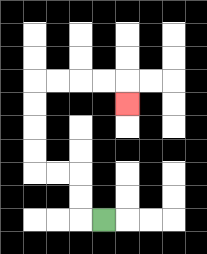{'start': '[4, 9]', 'end': '[5, 4]', 'path_directions': 'L,U,U,L,L,U,U,U,U,R,R,R,R,D', 'path_coordinates': '[[4, 9], [3, 9], [3, 8], [3, 7], [2, 7], [1, 7], [1, 6], [1, 5], [1, 4], [1, 3], [2, 3], [3, 3], [4, 3], [5, 3], [5, 4]]'}